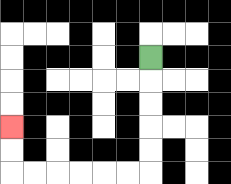{'start': '[6, 2]', 'end': '[0, 5]', 'path_directions': 'D,D,D,D,D,L,L,L,L,L,L,U,U', 'path_coordinates': '[[6, 2], [6, 3], [6, 4], [6, 5], [6, 6], [6, 7], [5, 7], [4, 7], [3, 7], [2, 7], [1, 7], [0, 7], [0, 6], [0, 5]]'}